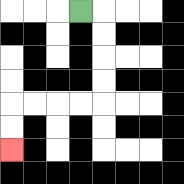{'start': '[3, 0]', 'end': '[0, 6]', 'path_directions': 'R,D,D,D,D,L,L,L,L,D,D', 'path_coordinates': '[[3, 0], [4, 0], [4, 1], [4, 2], [4, 3], [4, 4], [3, 4], [2, 4], [1, 4], [0, 4], [0, 5], [0, 6]]'}